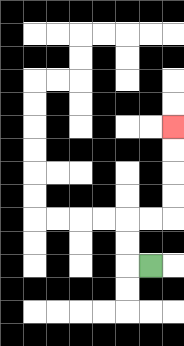{'start': '[6, 11]', 'end': '[7, 5]', 'path_directions': 'L,U,U,R,R,U,U,U,U', 'path_coordinates': '[[6, 11], [5, 11], [5, 10], [5, 9], [6, 9], [7, 9], [7, 8], [7, 7], [7, 6], [7, 5]]'}